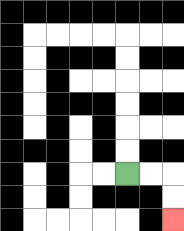{'start': '[5, 7]', 'end': '[7, 9]', 'path_directions': 'R,R,D,D', 'path_coordinates': '[[5, 7], [6, 7], [7, 7], [7, 8], [7, 9]]'}